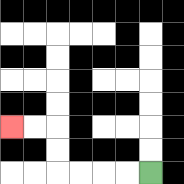{'start': '[6, 7]', 'end': '[0, 5]', 'path_directions': 'L,L,L,L,U,U,L,L', 'path_coordinates': '[[6, 7], [5, 7], [4, 7], [3, 7], [2, 7], [2, 6], [2, 5], [1, 5], [0, 5]]'}